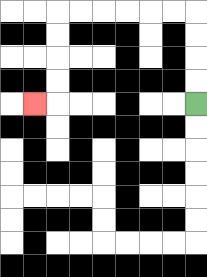{'start': '[8, 4]', 'end': '[1, 4]', 'path_directions': 'U,U,U,U,L,L,L,L,L,L,D,D,D,D,L', 'path_coordinates': '[[8, 4], [8, 3], [8, 2], [8, 1], [8, 0], [7, 0], [6, 0], [5, 0], [4, 0], [3, 0], [2, 0], [2, 1], [2, 2], [2, 3], [2, 4], [1, 4]]'}